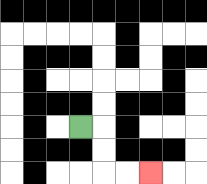{'start': '[3, 5]', 'end': '[6, 7]', 'path_directions': 'R,D,D,R,R', 'path_coordinates': '[[3, 5], [4, 5], [4, 6], [4, 7], [5, 7], [6, 7]]'}